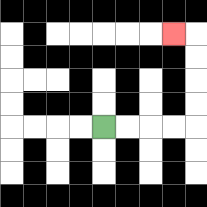{'start': '[4, 5]', 'end': '[7, 1]', 'path_directions': 'R,R,R,R,U,U,U,U,L', 'path_coordinates': '[[4, 5], [5, 5], [6, 5], [7, 5], [8, 5], [8, 4], [8, 3], [8, 2], [8, 1], [7, 1]]'}